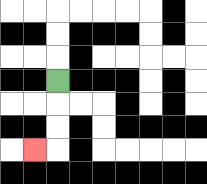{'start': '[2, 3]', 'end': '[1, 6]', 'path_directions': 'D,D,D,L', 'path_coordinates': '[[2, 3], [2, 4], [2, 5], [2, 6], [1, 6]]'}